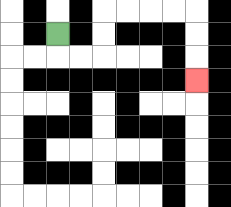{'start': '[2, 1]', 'end': '[8, 3]', 'path_directions': 'D,R,R,U,U,R,R,R,R,D,D,D', 'path_coordinates': '[[2, 1], [2, 2], [3, 2], [4, 2], [4, 1], [4, 0], [5, 0], [6, 0], [7, 0], [8, 0], [8, 1], [8, 2], [8, 3]]'}